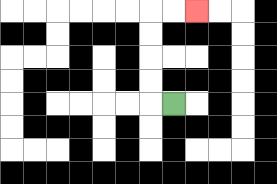{'start': '[7, 4]', 'end': '[8, 0]', 'path_directions': 'L,U,U,U,U,R,R', 'path_coordinates': '[[7, 4], [6, 4], [6, 3], [6, 2], [6, 1], [6, 0], [7, 0], [8, 0]]'}